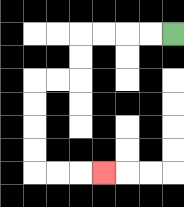{'start': '[7, 1]', 'end': '[4, 7]', 'path_directions': 'L,L,L,L,D,D,L,L,D,D,D,D,R,R,R', 'path_coordinates': '[[7, 1], [6, 1], [5, 1], [4, 1], [3, 1], [3, 2], [3, 3], [2, 3], [1, 3], [1, 4], [1, 5], [1, 6], [1, 7], [2, 7], [3, 7], [4, 7]]'}